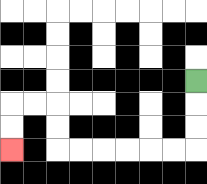{'start': '[8, 3]', 'end': '[0, 6]', 'path_directions': 'D,D,D,L,L,L,L,L,L,U,U,L,L,D,D', 'path_coordinates': '[[8, 3], [8, 4], [8, 5], [8, 6], [7, 6], [6, 6], [5, 6], [4, 6], [3, 6], [2, 6], [2, 5], [2, 4], [1, 4], [0, 4], [0, 5], [0, 6]]'}